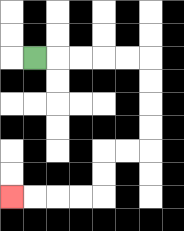{'start': '[1, 2]', 'end': '[0, 8]', 'path_directions': 'R,R,R,R,R,D,D,D,D,L,L,D,D,L,L,L,L', 'path_coordinates': '[[1, 2], [2, 2], [3, 2], [4, 2], [5, 2], [6, 2], [6, 3], [6, 4], [6, 5], [6, 6], [5, 6], [4, 6], [4, 7], [4, 8], [3, 8], [2, 8], [1, 8], [0, 8]]'}